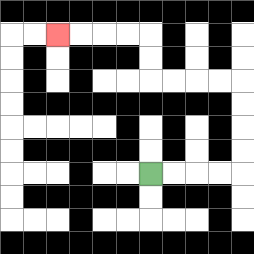{'start': '[6, 7]', 'end': '[2, 1]', 'path_directions': 'R,R,R,R,U,U,U,U,L,L,L,L,U,U,L,L,L,L', 'path_coordinates': '[[6, 7], [7, 7], [8, 7], [9, 7], [10, 7], [10, 6], [10, 5], [10, 4], [10, 3], [9, 3], [8, 3], [7, 3], [6, 3], [6, 2], [6, 1], [5, 1], [4, 1], [3, 1], [2, 1]]'}